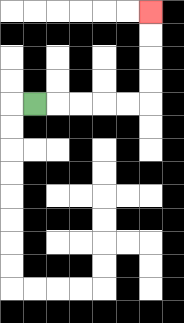{'start': '[1, 4]', 'end': '[6, 0]', 'path_directions': 'R,R,R,R,R,U,U,U,U', 'path_coordinates': '[[1, 4], [2, 4], [3, 4], [4, 4], [5, 4], [6, 4], [6, 3], [6, 2], [6, 1], [6, 0]]'}